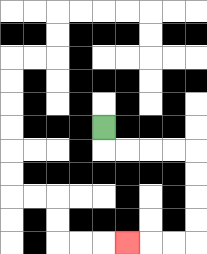{'start': '[4, 5]', 'end': '[5, 10]', 'path_directions': 'D,R,R,R,R,D,D,D,D,L,L,L', 'path_coordinates': '[[4, 5], [4, 6], [5, 6], [6, 6], [7, 6], [8, 6], [8, 7], [8, 8], [8, 9], [8, 10], [7, 10], [6, 10], [5, 10]]'}